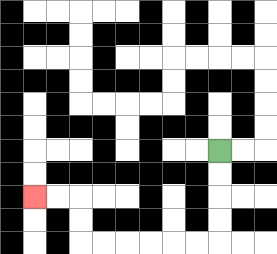{'start': '[9, 6]', 'end': '[1, 8]', 'path_directions': 'D,D,D,D,L,L,L,L,L,L,U,U,L,L', 'path_coordinates': '[[9, 6], [9, 7], [9, 8], [9, 9], [9, 10], [8, 10], [7, 10], [6, 10], [5, 10], [4, 10], [3, 10], [3, 9], [3, 8], [2, 8], [1, 8]]'}